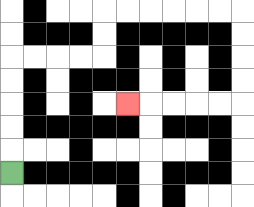{'start': '[0, 7]', 'end': '[5, 4]', 'path_directions': 'U,U,U,U,U,R,R,R,R,U,U,R,R,R,R,R,R,D,D,D,D,L,L,L,L,L', 'path_coordinates': '[[0, 7], [0, 6], [0, 5], [0, 4], [0, 3], [0, 2], [1, 2], [2, 2], [3, 2], [4, 2], [4, 1], [4, 0], [5, 0], [6, 0], [7, 0], [8, 0], [9, 0], [10, 0], [10, 1], [10, 2], [10, 3], [10, 4], [9, 4], [8, 4], [7, 4], [6, 4], [5, 4]]'}